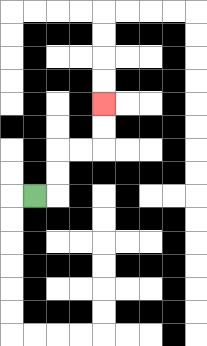{'start': '[1, 8]', 'end': '[4, 4]', 'path_directions': 'R,U,U,R,R,U,U', 'path_coordinates': '[[1, 8], [2, 8], [2, 7], [2, 6], [3, 6], [4, 6], [4, 5], [4, 4]]'}